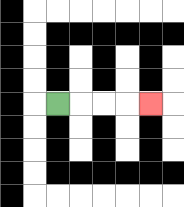{'start': '[2, 4]', 'end': '[6, 4]', 'path_directions': 'R,R,R,R', 'path_coordinates': '[[2, 4], [3, 4], [4, 4], [5, 4], [6, 4]]'}